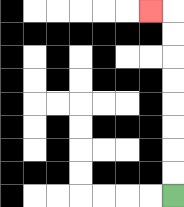{'start': '[7, 8]', 'end': '[6, 0]', 'path_directions': 'U,U,U,U,U,U,U,U,L', 'path_coordinates': '[[7, 8], [7, 7], [7, 6], [7, 5], [7, 4], [7, 3], [7, 2], [7, 1], [7, 0], [6, 0]]'}